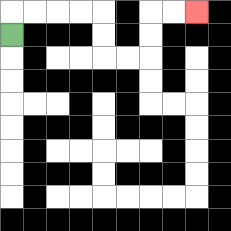{'start': '[0, 1]', 'end': '[8, 0]', 'path_directions': 'U,R,R,R,R,D,D,R,R,U,U,R,R', 'path_coordinates': '[[0, 1], [0, 0], [1, 0], [2, 0], [3, 0], [4, 0], [4, 1], [4, 2], [5, 2], [6, 2], [6, 1], [6, 0], [7, 0], [8, 0]]'}